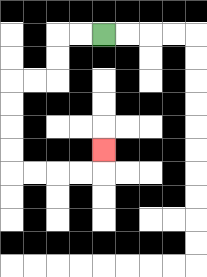{'start': '[4, 1]', 'end': '[4, 6]', 'path_directions': 'L,L,D,D,L,L,D,D,D,D,R,R,R,R,U', 'path_coordinates': '[[4, 1], [3, 1], [2, 1], [2, 2], [2, 3], [1, 3], [0, 3], [0, 4], [0, 5], [0, 6], [0, 7], [1, 7], [2, 7], [3, 7], [4, 7], [4, 6]]'}